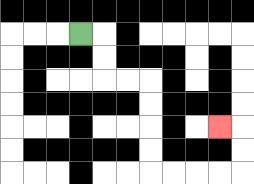{'start': '[3, 1]', 'end': '[9, 5]', 'path_directions': 'R,D,D,R,R,D,D,D,D,R,R,R,R,U,U,L', 'path_coordinates': '[[3, 1], [4, 1], [4, 2], [4, 3], [5, 3], [6, 3], [6, 4], [6, 5], [6, 6], [6, 7], [7, 7], [8, 7], [9, 7], [10, 7], [10, 6], [10, 5], [9, 5]]'}